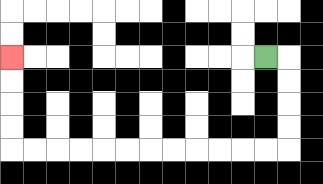{'start': '[11, 2]', 'end': '[0, 2]', 'path_directions': 'R,D,D,D,D,L,L,L,L,L,L,L,L,L,L,L,L,U,U,U,U', 'path_coordinates': '[[11, 2], [12, 2], [12, 3], [12, 4], [12, 5], [12, 6], [11, 6], [10, 6], [9, 6], [8, 6], [7, 6], [6, 6], [5, 6], [4, 6], [3, 6], [2, 6], [1, 6], [0, 6], [0, 5], [0, 4], [0, 3], [0, 2]]'}